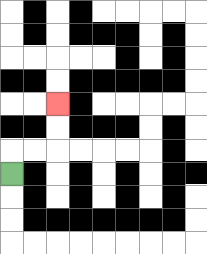{'start': '[0, 7]', 'end': '[2, 4]', 'path_directions': 'U,R,R,U,U', 'path_coordinates': '[[0, 7], [0, 6], [1, 6], [2, 6], [2, 5], [2, 4]]'}